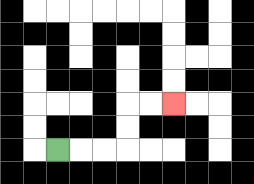{'start': '[2, 6]', 'end': '[7, 4]', 'path_directions': 'R,R,R,U,U,R,R', 'path_coordinates': '[[2, 6], [3, 6], [4, 6], [5, 6], [5, 5], [5, 4], [6, 4], [7, 4]]'}